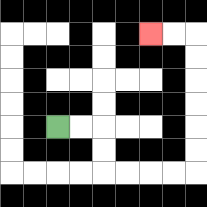{'start': '[2, 5]', 'end': '[6, 1]', 'path_directions': 'R,R,D,D,R,R,R,R,U,U,U,U,U,U,L,L', 'path_coordinates': '[[2, 5], [3, 5], [4, 5], [4, 6], [4, 7], [5, 7], [6, 7], [7, 7], [8, 7], [8, 6], [8, 5], [8, 4], [8, 3], [8, 2], [8, 1], [7, 1], [6, 1]]'}